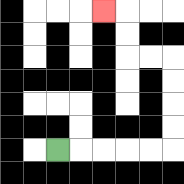{'start': '[2, 6]', 'end': '[4, 0]', 'path_directions': 'R,R,R,R,R,U,U,U,U,L,L,U,U,L', 'path_coordinates': '[[2, 6], [3, 6], [4, 6], [5, 6], [6, 6], [7, 6], [7, 5], [7, 4], [7, 3], [7, 2], [6, 2], [5, 2], [5, 1], [5, 0], [4, 0]]'}